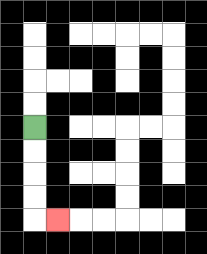{'start': '[1, 5]', 'end': '[2, 9]', 'path_directions': 'D,D,D,D,R', 'path_coordinates': '[[1, 5], [1, 6], [1, 7], [1, 8], [1, 9], [2, 9]]'}